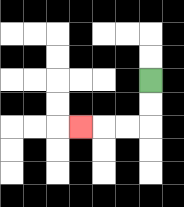{'start': '[6, 3]', 'end': '[3, 5]', 'path_directions': 'D,D,L,L,L', 'path_coordinates': '[[6, 3], [6, 4], [6, 5], [5, 5], [4, 5], [3, 5]]'}